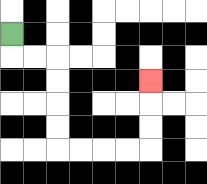{'start': '[0, 1]', 'end': '[6, 3]', 'path_directions': 'D,R,R,D,D,D,D,R,R,R,R,U,U,U', 'path_coordinates': '[[0, 1], [0, 2], [1, 2], [2, 2], [2, 3], [2, 4], [2, 5], [2, 6], [3, 6], [4, 6], [5, 6], [6, 6], [6, 5], [6, 4], [6, 3]]'}